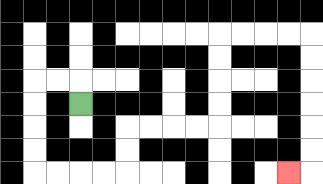{'start': '[3, 4]', 'end': '[12, 7]', 'path_directions': 'U,L,L,D,D,D,D,R,R,R,R,U,U,R,R,R,R,U,U,U,U,R,R,R,R,D,D,D,D,D,D,L', 'path_coordinates': '[[3, 4], [3, 3], [2, 3], [1, 3], [1, 4], [1, 5], [1, 6], [1, 7], [2, 7], [3, 7], [4, 7], [5, 7], [5, 6], [5, 5], [6, 5], [7, 5], [8, 5], [9, 5], [9, 4], [9, 3], [9, 2], [9, 1], [10, 1], [11, 1], [12, 1], [13, 1], [13, 2], [13, 3], [13, 4], [13, 5], [13, 6], [13, 7], [12, 7]]'}